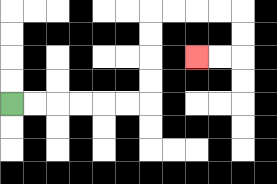{'start': '[0, 4]', 'end': '[8, 2]', 'path_directions': 'R,R,R,R,R,R,U,U,U,U,R,R,R,R,D,D,L,L', 'path_coordinates': '[[0, 4], [1, 4], [2, 4], [3, 4], [4, 4], [5, 4], [6, 4], [6, 3], [6, 2], [6, 1], [6, 0], [7, 0], [8, 0], [9, 0], [10, 0], [10, 1], [10, 2], [9, 2], [8, 2]]'}